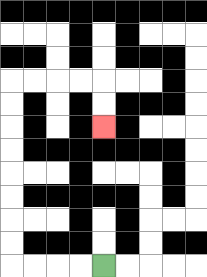{'start': '[4, 11]', 'end': '[4, 5]', 'path_directions': 'L,L,L,L,U,U,U,U,U,U,U,U,R,R,R,R,D,D', 'path_coordinates': '[[4, 11], [3, 11], [2, 11], [1, 11], [0, 11], [0, 10], [0, 9], [0, 8], [0, 7], [0, 6], [0, 5], [0, 4], [0, 3], [1, 3], [2, 3], [3, 3], [4, 3], [4, 4], [4, 5]]'}